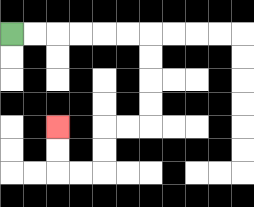{'start': '[0, 1]', 'end': '[2, 5]', 'path_directions': 'R,R,R,R,R,R,D,D,D,D,L,L,D,D,L,L,U,U', 'path_coordinates': '[[0, 1], [1, 1], [2, 1], [3, 1], [4, 1], [5, 1], [6, 1], [6, 2], [6, 3], [6, 4], [6, 5], [5, 5], [4, 5], [4, 6], [4, 7], [3, 7], [2, 7], [2, 6], [2, 5]]'}